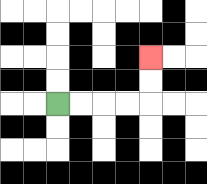{'start': '[2, 4]', 'end': '[6, 2]', 'path_directions': 'R,R,R,R,U,U', 'path_coordinates': '[[2, 4], [3, 4], [4, 4], [5, 4], [6, 4], [6, 3], [6, 2]]'}